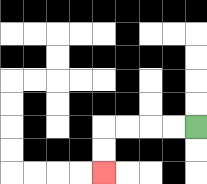{'start': '[8, 5]', 'end': '[4, 7]', 'path_directions': 'L,L,L,L,D,D', 'path_coordinates': '[[8, 5], [7, 5], [6, 5], [5, 5], [4, 5], [4, 6], [4, 7]]'}